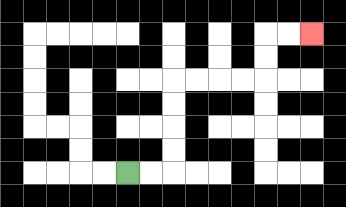{'start': '[5, 7]', 'end': '[13, 1]', 'path_directions': 'R,R,U,U,U,U,R,R,R,R,U,U,R,R', 'path_coordinates': '[[5, 7], [6, 7], [7, 7], [7, 6], [7, 5], [7, 4], [7, 3], [8, 3], [9, 3], [10, 3], [11, 3], [11, 2], [11, 1], [12, 1], [13, 1]]'}